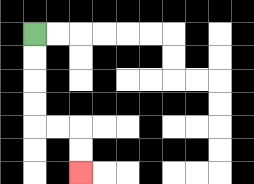{'start': '[1, 1]', 'end': '[3, 7]', 'path_directions': 'D,D,D,D,R,R,D,D', 'path_coordinates': '[[1, 1], [1, 2], [1, 3], [1, 4], [1, 5], [2, 5], [3, 5], [3, 6], [3, 7]]'}